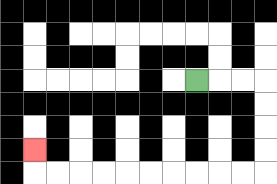{'start': '[8, 3]', 'end': '[1, 6]', 'path_directions': 'R,R,R,D,D,D,D,L,L,L,L,L,L,L,L,L,L,U', 'path_coordinates': '[[8, 3], [9, 3], [10, 3], [11, 3], [11, 4], [11, 5], [11, 6], [11, 7], [10, 7], [9, 7], [8, 7], [7, 7], [6, 7], [5, 7], [4, 7], [3, 7], [2, 7], [1, 7], [1, 6]]'}